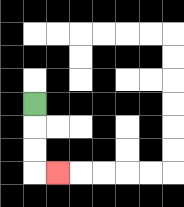{'start': '[1, 4]', 'end': '[2, 7]', 'path_directions': 'D,D,D,R', 'path_coordinates': '[[1, 4], [1, 5], [1, 6], [1, 7], [2, 7]]'}